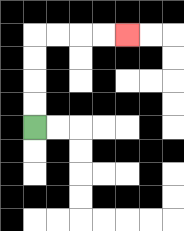{'start': '[1, 5]', 'end': '[5, 1]', 'path_directions': 'U,U,U,U,R,R,R,R', 'path_coordinates': '[[1, 5], [1, 4], [1, 3], [1, 2], [1, 1], [2, 1], [3, 1], [4, 1], [5, 1]]'}